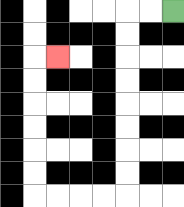{'start': '[7, 0]', 'end': '[2, 2]', 'path_directions': 'L,L,D,D,D,D,D,D,D,D,L,L,L,L,U,U,U,U,U,U,R', 'path_coordinates': '[[7, 0], [6, 0], [5, 0], [5, 1], [5, 2], [5, 3], [5, 4], [5, 5], [5, 6], [5, 7], [5, 8], [4, 8], [3, 8], [2, 8], [1, 8], [1, 7], [1, 6], [1, 5], [1, 4], [1, 3], [1, 2], [2, 2]]'}